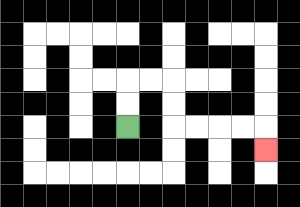{'start': '[5, 5]', 'end': '[11, 6]', 'path_directions': 'U,U,R,R,D,D,R,R,R,R,D', 'path_coordinates': '[[5, 5], [5, 4], [5, 3], [6, 3], [7, 3], [7, 4], [7, 5], [8, 5], [9, 5], [10, 5], [11, 5], [11, 6]]'}